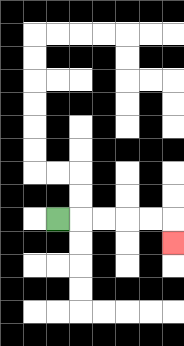{'start': '[2, 9]', 'end': '[7, 10]', 'path_directions': 'R,R,R,R,R,D', 'path_coordinates': '[[2, 9], [3, 9], [4, 9], [5, 9], [6, 9], [7, 9], [7, 10]]'}